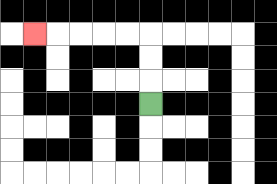{'start': '[6, 4]', 'end': '[1, 1]', 'path_directions': 'U,U,U,L,L,L,L,L', 'path_coordinates': '[[6, 4], [6, 3], [6, 2], [6, 1], [5, 1], [4, 1], [3, 1], [2, 1], [1, 1]]'}